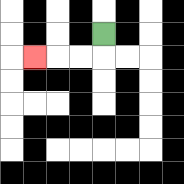{'start': '[4, 1]', 'end': '[1, 2]', 'path_directions': 'D,L,L,L', 'path_coordinates': '[[4, 1], [4, 2], [3, 2], [2, 2], [1, 2]]'}